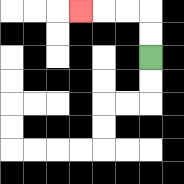{'start': '[6, 2]', 'end': '[3, 0]', 'path_directions': 'U,U,L,L,L', 'path_coordinates': '[[6, 2], [6, 1], [6, 0], [5, 0], [4, 0], [3, 0]]'}